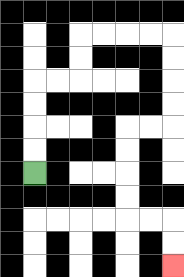{'start': '[1, 7]', 'end': '[7, 11]', 'path_directions': 'U,U,U,U,R,R,U,U,R,R,R,R,D,D,D,D,L,L,D,D,D,D,R,R,D,D', 'path_coordinates': '[[1, 7], [1, 6], [1, 5], [1, 4], [1, 3], [2, 3], [3, 3], [3, 2], [3, 1], [4, 1], [5, 1], [6, 1], [7, 1], [7, 2], [7, 3], [7, 4], [7, 5], [6, 5], [5, 5], [5, 6], [5, 7], [5, 8], [5, 9], [6, 9], [7, 9], [7, 10], [7, 11]]'}